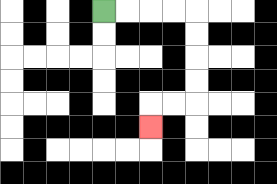{'start': '[4, 0]', 'end': '[6, 5]', 'path_directions': 'R,R,R,R,D,D,D,D,L,L,D', 'path_coordinates': '[[4, 0], [5, 0], [6, 0], [7, 0], [8, 0], [8, 1], [8, 2], [8, 3], [8, 4], [7, 4], [6, 4], [6, 5]]'}